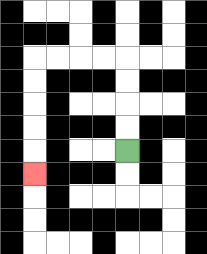{'start': '[5, 6]', 'end': '[1, 7]', 'path_directions': 'U,U,U,U,L,L,L,L,D,D,D,D,D', 'path_coordinates': '[[5, 6], [5, 5], [5, 4], [5, 3], [5, 2], [4, 2], [3, 2], [2, 2], [1, 2], [1, 3], [1, 4], [1, 5], [1, 6], [1, 7]]'}